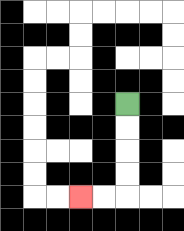{'start': '[5, 4]', 'end': '[3, 8]', 'path_directions': 'D,D,D,D,L,L', 'path_coordinates': '[[5, 4], [5, 5], [5, 6], [5, 7], [5, 8], [4, 8], [3, 8]]'}